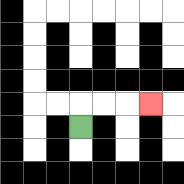{'start': '[3, 5]', 'end': '[6, 4]', 'path_directions': 'U,R,R,R', 'path_coordinates': '[[3, 5], [3, 4], [4, 4], [5, 4], [6, 4]]'}